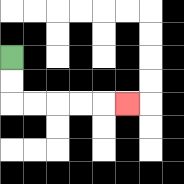{'start': '[0, 2]', 'end': '[5, 4]', 'path_directions': 'D,D,R,R,R,R,R', 'path_coordinates': '[[0, 2], [0, 3], [0, 4], [1, 4], [2, 4], [3, 4], [4, 4], [5, 4]]'}